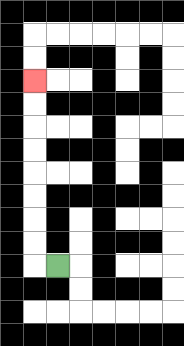{'start': '[2, 11]', 'end': '[1, 3]', 'path_directions': 'L,U,U,U,U,U,U,U,U', 'path_coordinates': '[[2, 11], [1, 11], [1, 10], [1, 9], [1, 8], [1, 7], [1, 6], [1, 5], [1, 4], [1, 3]]'}